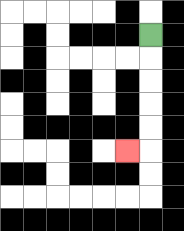{'start': '[6, 1]', 'end': '[5, 6]', 'path_directions': 'D,D,D,D,D,L', 'path_coordinates': '[[6, 1], [6, 2], [6, 3], [6, 4], [6, 5], [6, 6], [5, 6]]'}